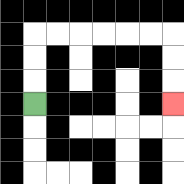{'start': '[1, 4]', 'end': '[7, 4]', 'path_directions': 'U,U,U,R,R,R,R,R,R,D,D,D', 'path_coordinates': '[[1, 4], [1, 3], [1, 2], [1, 1], [2, 1], [3, 1], [4, 1], [5, 1], [6, 1], [7, 1], [7, 2], [7, 3], [7, 4]]'}